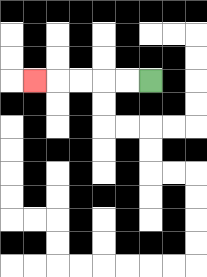{'start': '[6, 3]', 'end': '[1, 3]', 'path_directions': 'L,L,L,L,L', 'path_coordinates': '[[6, 3], [5, 3], [4, 3], [3, 3], [2, 3], [1, 3]]'}